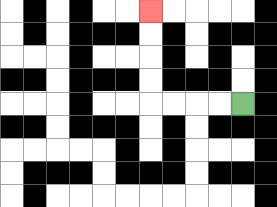{'start': '[10, 4]', 'end': '[6, 0]', 'path_directions': 'L,L,L,L,U,U,U,U', 'path_coordinates': '[[10, 4], [9, 4], [8, 4], [7, 4], [6, 4], [6, 3], [6, 2], [6, 1], [6, 0]]'}